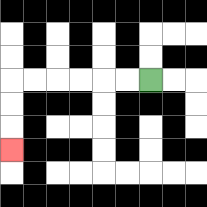{'start': '[6, 3]', 'end': '[0, 6]', 'path_directions': 'L,L,L,L,L,L,D,D,D', 'path_coordinates': '[[6, 3], [5, 3], [4, 3], [3, 3], [2, 3], [1, 3], [0, 3], [0, 4], [0, 5], [0, 6]]'}